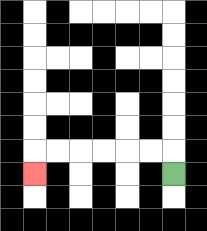{'start': '[7, 7]', 'end': '[1, 7]', 'path_directions': 'U,L,L,L,L,L,L,D', 'path_coordinates': '[[7, 7], [7, 6], [6, 6], [5, 6], [4, 6], [3, 6], [2, 6], [1, 6], [1, 7]]'}